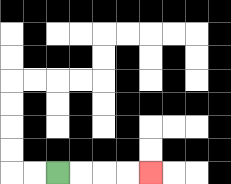{'start': '[2, 7]', 'end': '[6, 7]', 'path_directions': 'R,R,R,R', 'path_coordinates': '[[2, 7], [3, 7], [4, 7], [5, 7], [6, 7]]'}